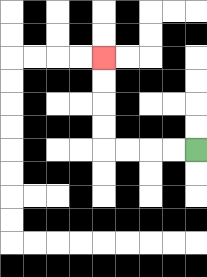{'start': '[8, 6]', 'end': '[4, 2]', 'path_directions': 'L,L,L,L,U,U,U,U', 'path_coordinates': '[[8, 6], [7, 6], [6, 6], [5, 6], [4, 6], [4, 5], [4, 4], [4, 3], [4, 2]]'}